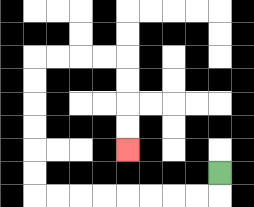{'start': '[9, 7]', 'end': '[5, 6]', 'path_directions': 'D,L,L,L,L,L,L,L,L,U,U,U,U,U,U,R,R,R,R,D,D,D,D', 'path_coordinates': '[[9, 7], [9, 8], [8, 8], [7, 8], [6, 8], [5, 8], [4, 8], [3, 8], [2, 8], [1, 8], [1, 7], [1, 6], [1, 5], [1, 4], [1, 3], [1, 2], [2, 2], [3, 2], [4, 2], [5, 2], [5, 3], [5, 4], [5, 5], [5, 6]]'}